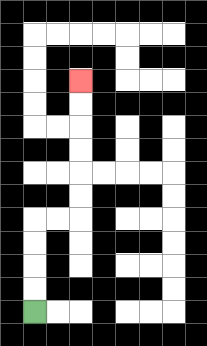{'start': '[1, 13]', 'end': '[3, 3]', 'path_directions': 'U,U,U,U,R,R,U,U,U,U,U,U', 'path_coordinates': '[[1, 13], [1, 12], [1, 11], [1, 10], [1, 9], [2, 9], [3, 9], [3, 8], [3, 7], [3, 6], [3, 5], [3, 4], [3, 3]]'}